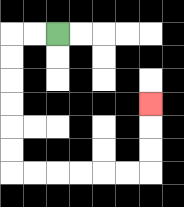{'start': '[2, 1]', 'end': '[6, 4]', 'path_directions': 'L,L,D,D,D,D,D,D,R,R,R,R,R,R,U,U,U', 'path_coordinates': '[[2, 1], [1, 1], [0, 1], [0, 2], [0, 3], [0, 4], [0, 5], [0, 6], [0, 7], [1, 7], [2, 7], [3, 7], [4, 7], [5, 7], [6, 7], [6, 6], [6, 5], [6, 4]]'}